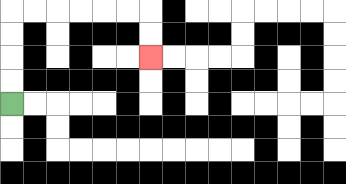{'start': '[0, 4]', 'end': '[6, 2]', 'path_directions': 'U,U,U,U,R,R,R,R,R,R,D,D', 'path_coordinates': '[[0, 4], [0, 3], [0, 2], [0, 1], [0, 0], [1, 0], [2, 0], [3, 0], [4, 0], [5, 0], [6, 0], [6, 1], [6, 2]]'}